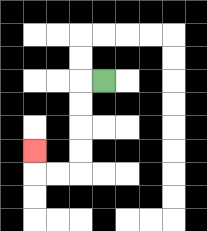{'start': '[4, 3]', 'end': '[1, 6]', 'path_directions': 'L,D,D,D,D,L,L,U', 'path_coordinates': '[[4, 3], [3, 3], [3, 4], [3, 5], [3, 6], [3, 7], [2, 7], [1, 7], [1, 6]]'}